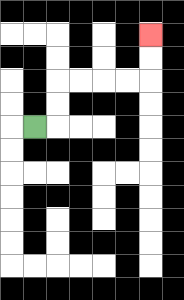{'start': '[1, 5]', 'end': '[6, 1]', 'path_directions': 'R,U,U,R,R,R,R,U,U', 'path_coordinates': '[[1, 5], [2, 5], [2, 4], [2, 3], [3, 3], [4, 3], [5, 3], [6, 3], [6, 2], [6, 1]]'}